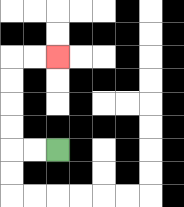{'start': '[2, 6]', 'end': '[2, 2]', 'path_directions': 'L,L,U,U,U,U,R,R', 'path_coordinates': '[[2, 6], [1, 6], [0, 6], [0, 5], [0, 4], [0, 3], [0, 2], [1, 2], [2, 2]]'}